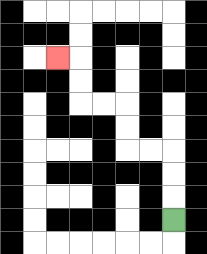{'start': '[7, 9]', 'end': '[2, 2]', 'path_directions': 'U,U,U,L,L,U,U,L,L,U,U,L', 'path_coordinates': '[[7, 9], [7, 8], [7, 7], [7, 6], [6, 6], [5, 6], [5, 5], [5, 4], [4, 4], [3, 4], [3, 3], [3, 2], [2, 2]]'}